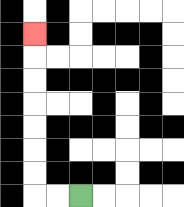{'start': '[3, 8]', 'end': '[1, 1]', 'path_directions': 'L,L,U,U,U,U,U,U,U', 'path_coordinates': '[[3, 8], [2, 8], [1, 8], [1, 7], [1, 6], [1, 5], [1, 4], [1, 3], [1, 2], [1, 1]]'}